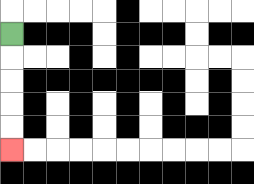{'start': '[0, 1]', 'end': '[0, 6]', 'path_directions': 'D,D,D,D,D', 'path_coordinates': '[[0, 1], [0, 2], [0, 3], [0, 4], [0, 5], [0, 6]]'}